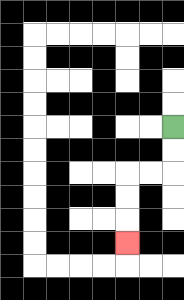{'start': '[7, 5]', 'end': '[5, 10]', 'path_directions': 'D,D,L,L,D,D,D', 'path_coordinates': '[[7, 5], [7, 6], [7, 7], [6, 7], [5, 7], [5, 8], [5, 9], [5, 10]]'}